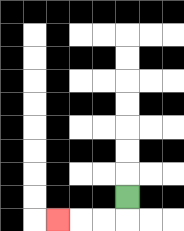{'start': '[5, 8]', 'end': '[2, 9]', 'path_directions': 'D,L,L,L', 'path_coordinates': '[[5, 8], [5, 9], [4, 9], [3, 9], [2, 9]]'}